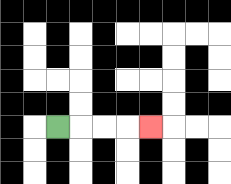{'start': '[2, 5]', 'end': '[6, 5]', 'path_directions': 'R,R,R,R', 'path_coordinates': '[[2, 5], [3, 5], [4, 5], [5, 5], [6, 5]]'}